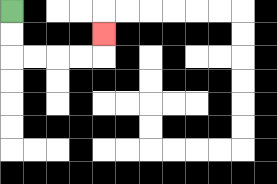{'start': '[0, 0]', 'end': '[4, 1]', 'path_directions': 'D,D,R,R,R,R,U', 'path_coordinates': '[[0, 0], [0, 1], [0, 2], [1, 2], [2, 2], [3, 2], [4, 2], [4, 1]]'}